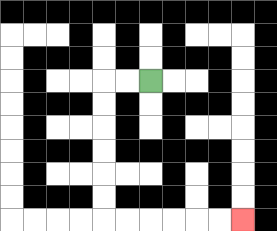{'start': '[6, 3]', 'end': '[10, 9]', 'path_directions': 'L,L,D,D,D,D,D,D,R,R,R,R,R,R', 'path_coordinates': '[[6, 3], [5, 3], [4, 3], [4, 4], [4, 5], [4, 6], [4, 7], [4, 8], [4, 9], [5, 9], [6, 9], [7, 9], [8, 9], [9, 9], [10, 9]]'}